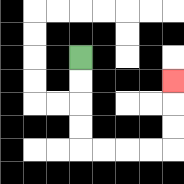{'start': '[3, 2]', 'end': '[7, 3]', 'path_directions': 'D,D,D,D,R,R,R,R,U,U,U', 'path_coordinates': '[[3, 2], [3, 3], [3, 4], [3, 5], [3, 6], [4, 6], [5, 6], [6, 6], [7, 6], [7, 5], [7, 4], [7, 3]]'}